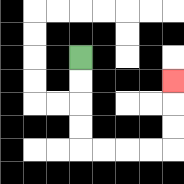{'start': '[3, 2]', 'end': '[7, 3]', 'path_directions': 'D,D,D,D,R,R,R,R,U,U,U', 'path_coordinates': '[[3, 2], [3, 3], [3, 4], [3, 5], [3, 6], [4, 6], [5, 6], [6, 6], [7, 6], [7, 5], [7, 4], [7, 3]]'}